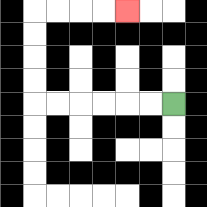{'start': '[7, 4]', 'end': '[5, 0]', 'path_directions': 'L,L,L,L,L,L,U,U,U,U,R,R,R,R', 'path_coordinates': '[[7, 4], [6, 4], [5, 4], [4, 4], [3, 4], [2, 4], [1, 4], [1, 3], [1, 2], [1, 1], [1, 0], [2, 0], [3, 0], [4, 0], [5, 0]]'}